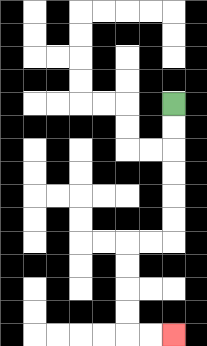{'start': '[7, 4]', 'end': '[7, 14]', 'path_directions': 'D,D,D,D,D,D,L,L,D,D,D,D,R,R', 'path_coordinates': '[[7, 4], [7, 5], [7, 6], [7, 7], [7, 8], [7, 9], [7, 10], [6, 10], [5, 10], [5, 11], [5, 12], [5, 13], [5, 14], [6, 14], [7, 14]]'}